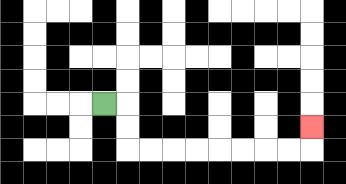{'start': '[4, 4]', 'end': '[13, 5]', 'path_directions': 'R,D,D,R,R,R,R,R,R,R,R,U', 'path_coordinates': '[[4, 4], [5, 4], [5, 5], [5, 6], [6, 6], [7, 6], [8, 6], [9, 6], [10, 6], [11, 6], [12, 6], [13, 6], [13, 5]]'}